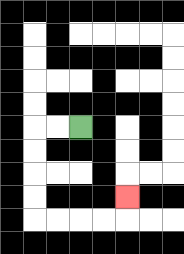{'start': '[3, 5]', 'end': '[5, 8]', 'path_directions': 'L,L,D,D,D,D,R,R,R,R,U', 'path_coordinates': '[[3, 5], [2, 5], [1, 5], [1, 6], [1, 7], [1, 8], [1, 9], [2, 9], [3, 9], [4, 9], [5, 9], [5, 8]]'}